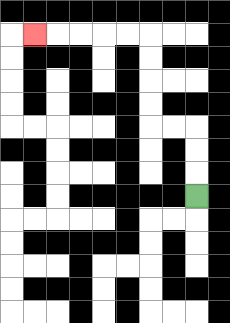{'start': '[8, 8]', 'end': '[1, 1]', 'path_directions': 'U,U,U,L,L,U,U,U,U,L,L,L,L,L', 'path_coordinates': '[[8, 8], [8, 7], [8, 6], [8, 5], [7, 5], [6, 5], [6, 4], [6, 3], [6, 2], [6, 1], [5, 1], [4, 1], [3, 1], [2, 1], [1, 1]]'}